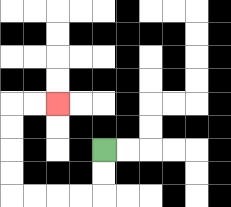{'start': '[4, 6]', 'end': '[2, 4]', 'path_directions': 'D,D,L,L,L,L,U,U,U,U,R,R', 'path_coordinates': '[[4, 6], [4, 7], [4, 8], [3, 8], [2, 8], [1, 8], [0, 8], [0, 7], [0, 6], [0, 5], [0, 4], [1, 4], [2, 4]]'}